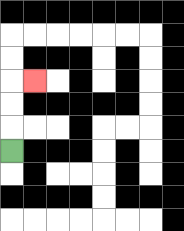{'start': '[0, 6]', 'end': '[1, 3]', 'path_directions': 'U,U,U,R', 'path_coordinates': '[[0, 6], [0, 5], [0, 4], [0, 3], [1, 3]]'}